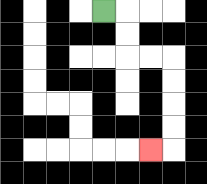{'start': '[4, 0]', 'end': '[6, 6]', 'path_directions': 'R,D,D,R,R,D,D,D,D,L', 'path_coordinates': '[[4, 0], [5, 0], [5, 1], [5, 2], [6, 2], [7, 2], [7, 3], [7, 4], [7, 5], [7, 6], [6, 6]]'}